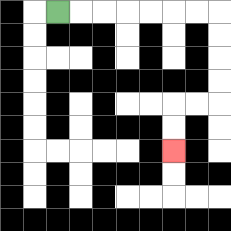{'start': '[2, 0]', 'end': '[7, 6]', 'path_directions': 'R,R,R,R,R,R,R,D,D,D,D,L,L,D,D', 'path_coordinates': '[[2, 0], [3, 0], [4, 0], [5, 0], [6, 0], [7, 0], [8, 0], [9, 0], [9, 1], [9, 2], [9, 3], [9, 4], [8, 4], [7, 4], [7, 5], [7, 6]]'}